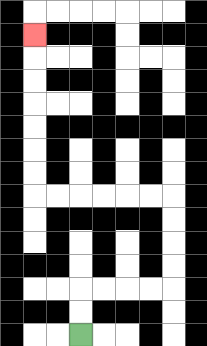{'start': '[3, 14]', 'end': '[1, 1]', 'path_directions': 'U,U,R,R,R,R,U,U,U,U,L,L,L,L,L,L,U,U,U,U,U,U,U', 'path_coordinates': '[[3, 14], [3, 13], [3, 12], [4, 12], [5, 12], [6, 12], [7, 12], [7, 11], [7, 10], [7, 9], [7, 8], [6, 8], [5, 8], [4, 8], [3, 8], [2, 8], [1, 8], [1, 7], [1, 6], [1, 5], [1, 4], [1, 3], [1, 2], [1, 1]]'}